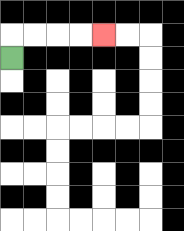{'start': '[0, 2]', 'end': '[4, 1]', 'path_directions': 'U,R,R,R,R', 'path_coordinates': '[[0, 2], [0, 1], [1, 1], [2, 1], [3, 1], [4, 1]]'}